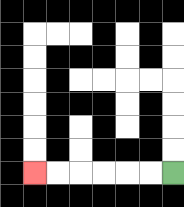{'start': '[7, 7]', 'end': '[1, 7]', 'path_directions': 'L,L,L,L,L,L', 'path_coordinates': '[[7, 7], [6, 7], [5, 7], [4, 7], [3, 7], [2, 7], [1, 7]]'}